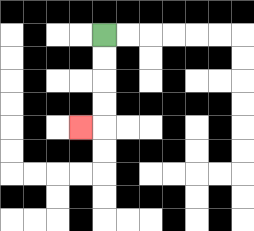{'start': '[4, 1]', 'end': '[3, 5]', 'path_directions': 'D,D,D,D,L', 'path_coordinates': '[[4, 1], [4, 2], [4, 3], [4, 4], [4, 5], [3, 5]]'}